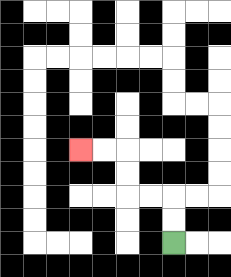{'start': '[7, 10]', 'end': '[3, 6]', 'path_directions': 'U,U,L,L,U,U,L,L', 'path_coordinates': '[[7, 10], [7, 9], [7, 8], [6, 8], [5, 8], [5, 7], [5, 6], [4, 6], [3, 6]]'}